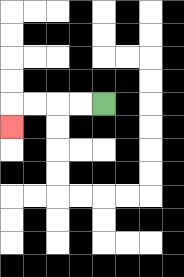{'start': '[4, 4]', 'end': '[0, 5]', 'path_directions': 'L,L,L,L,D', 'path_coordinates': '[[4, 4], [3, 4], [2, 4], [1, 4], [0, 4], [0, 5]]'}